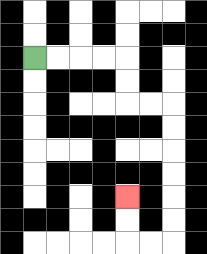{'start': '[1, 2]', 'end': '[5, 8]', 'path_directions': 'R,R,R,R,D,D,R,R,D,D,D,D,D,D,L,L,U,U', 'path_coordinates': '[[1, 2], [2, 2], [3, 2], [4, 2], [5, 2], [5, 3], [5, 4], [6, 4], [7, 4], [7, 5], [7, 6], [7, 7], [7, 8], [7, 9], [7, 10], [6, 10], [5, 10], [5, 9], [5, 8]]'}